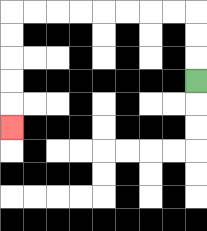{'start': '[8, 3]', 'end': '[0, 5]', 'path_directions': 'U,U,U,L,L,L,L,L,L,L,L,D,D,D,D,D', 'path_coordinates': '[[8, 3], [8, 2], [8, 1], [8, 0], [7, 0], [6, 0], [5, 0], [4, 0], [3, 0], [2, 0], [1, 0], [0, 0], [0, 1], [0, 2], [0, 3], [0, 4], [0, 5]]'}